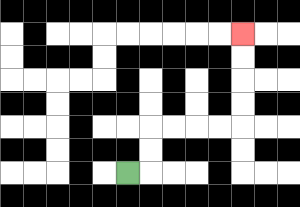{'start': '[5, 7]', 'end': '[10, 1]', 'path_directions': 'R,U,U,R,R,R,R,U,U,U,U', 'path_coordinates': '[[5, 7], [6, 7], [6, 6], [6, 5], [7, 5], [8, 5], [9, 5], [10, 5], [10, 4], [10, 3], [10, 2], [10, 1]]'}